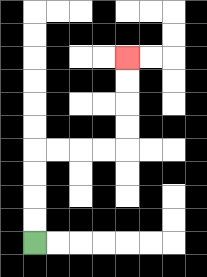{'start': '[1, 10]', 'end': '[5, 2]', 'path_directions': 'U,U,U,U,R,R,R,R,U,U,U,U', 'path_coordinates': '[[1, 10], [1, 9], [1, 8], [1, 7], [1, 6], [2, 6], [3, 6], [4, 6], [5, 6], [5, 5], [5, 4], [5, 3], [5, 2]]'}